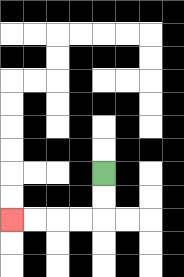{'start': '[4, 7]', 'end': '[0, 9]', 'path_directions': 'D,D,L,L,L,L', 'path_coordinates': '[[4, 7], [4, 8], [4, 9], [3, 9], [2, 9], [1, 9], [0, 9]]'}